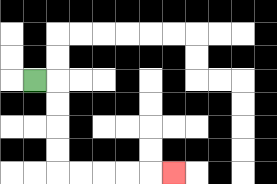{'start': '[1, 3]', 'end': '[7, 7]', 'path_directions': 'R,D,D,D,D,R,R,R,R,R', 'path_coordinates': '[[1, 3], [2, 3], [2, 4], [2, 5], [2, 6], [2, 7], [3, 7], [4, 7], [5, 7], [6, 7], [7, 7]]'}